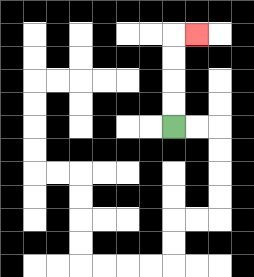{'start': '[7, 5]', 'end': '[8, 1]', 'path_directions': 'U,U,U,U,R', 'path_coordinates': '[[7, 5], [7, 4], [7, 3], [7, 2], [7, 1], [8, 1]]'}